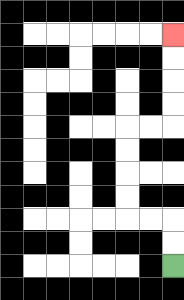{'start': '[7, 11]', 'end': '[7, 1]', 'path_directions': 'U,U,L,L,U,U,U,U,R,R,U,U,U,U', 'path_coordinates': '[[7, 11], [7, 10], [7, 9], [6, 9], [5, 9], [5, 8], [5, 7], [5, 6], [5, 5], [6, 5], [7, 5], [7, 4], [7, 3], [7, 2], [7, 1]]'}